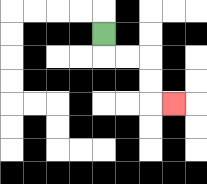{'start': '[4, 1]', 'end': '[7, 4]', 'path_directions': 'D,R,R,D,D,R', 'path_coordinates': '[[4, 1], [4, 2], [5, 2], [6, 2], [6, 3], [6, 4], [7, 4]]'}